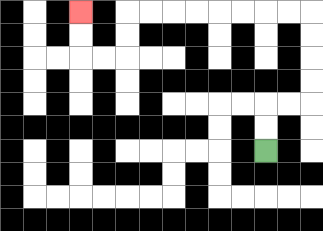{'start': '[11, 6]', 'end': '[3, 0]', 'path_directions': 'U,U,R,R,U,U,U,U,L,L,L,L,L,L,L,L,D,D,L,L,U,U', 'path_coordinates': '[[11, 6], [11, 5], [11, 4], [12, 4], [13, 4], [13, 3], [13, 2], [13, 1], [13, 0], [12, 0], [11, 0], [10, 0], [9, 0], [8, 0], [7, 0], [6, 0], [5, 0], [5, 1], [5, 2], [4, 2], [3, 2], [3, 1], [3, 0]]'}